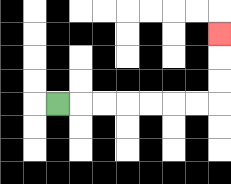{'start': '[2, 4]', 'end': '[9, 1]', 'path_directions': 'R,R,R,R,R,R,R,U,U,U', 'path_coordinates': '[[2, 4], [3, 4], [4, 4], [5, 4], [6, 4], [7, 4], [8, 4], [9, 4], [9, 3], [9, 2], [9, 1]]'}